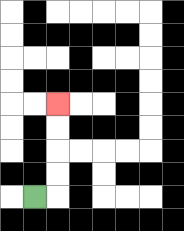{'start': '[1, 8]', 'end': '[2, 4]', 'path_directions': 'R,U,U,U,U', 'path_coordinates': '[[1, 8], [2, 8], [2, 7], [2, 6], [2, 5], [2, 4]]'}